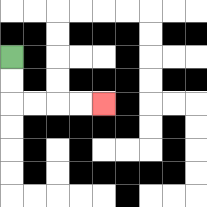{'start': '[0, 2]', 'end': '[4, 4]', 'path_directions': 'D,D,R,R,R,R', 'path_coordinates': '[[0, 2], [0, 3], [0, 4], [1, 4], [2, 4], [3, 4], [4, 4]]'}